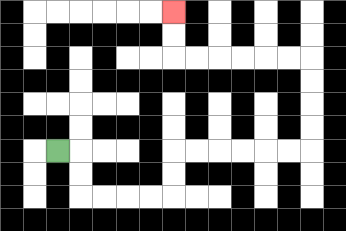{'start': '[2, 6]', 'end': '[7, 0]', 'path_directions': 'R,D,D,R,R,R,R,U,U,R,R,R,R,R,R,U,U,U,U,L,L,L,L,L,L,U,U', 'path_coordinates': '[[2, 6], [3, 6], [3, 7], [3, 8], [4, 8], [5, 8], [6, 8], [7, 8], [7, 7], [7, 6], [8, 6], [9, 6], [10, 6], [11, 6], [12, 6], [13, 6], [13, 5], [13, 4], [13, 3], [13, 2], [12, 2], [11, 2], [10, 2], [9, 2], [8, 2], [7, 2], [7, 1], [7, 0]]'}